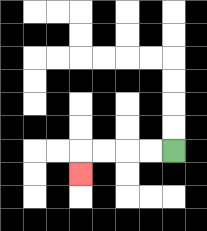{'start': '[7, 6]', 'end': '[3, 7]', 'path_directions': 'L,L,L,L,D', 'path_coordinates': '[[7, 6], [6, 6], [5, 6], [4, 6], [3, 6], [3, 7]]'}